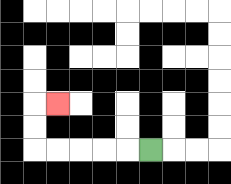{'start': '[6, 6]', 'end': '[2, 4]', 'path_directions': 'L,L,L,L,L,U,U,R', 'path_coordinates': '[[6, 6], [5, 6], [4, 6], [3, 6], [2, 6], [1, 6], [1, 5], [1, 4], [2, 4]]'}